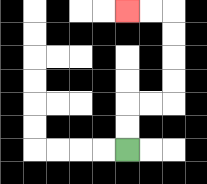{'start': '[5, 6]', 'end': '[5, 0]', 'path_directions': 'U,U,R,R,U,U,U,U,L,L', 'path_coordinates': '[[5, 6], [5, 5], [5, 4], [6, 4], [7, 4], [7, 3], [7, 2], [7, 1], [7, 0], [6, 0], [5, 0]]'}